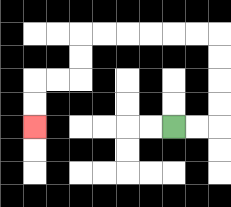{'start': '[7, 5]', 'end': '[1, 5]', 'path_directions': 'R,R,U,U,U,U,L,L,L,L,L,L,D,D,L,L,D,D', 'path_coordinates': '[[7, 5], [8, 5], [9, 5], [9, 4], [9, 3], [9, 2], [9, 1], [8, 1], [7, 1], [6, 1], [5, 1], [4, 1], [3, 1], [3, 2], [3, 3], [2, 3], [1, 3], [1, 4], [1, 5]]'}